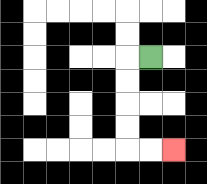{'start': '[6, 2]', 'end': '[7, 6]', 'path_directions': 'L,D,D,D,D,R,R', 'path_coordinates': '[[6, 2], [5, 2], [5, 3], [5, 4], [5, 5], [5, 6], [6, 6], [7, 6]]'}